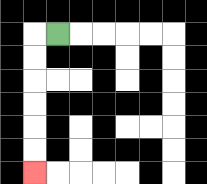{'start': '[2, 1]', 'end': '[1, 7]', 'path_directions': 'L,D,D,D,D,D,D', 'path_coordinates': '[[2, 1], [1, 1], [1, 2], [1, 3], [1, 4], [1, 5], [1, 6], [1, 7]]'}